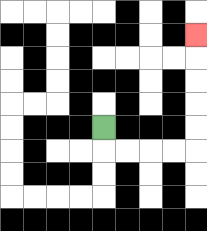{'start': '[4, 5]', 'end': '[8, 1]', 'path_directions': 'D,R,R,R,R,U,U,U,U,U', 'path_coordinates': '[[4, 5], [4, 6], [5, 6], [6, 6], [7, 6], [8, 6], [8, 5], [8, 4], [8, 3], [8, 2], [8, 1]]'}